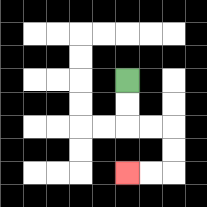{'start': '[5, 3]', 'end': '[5, 7]', 'path_directions': 'D,D,R,R,D,D,L,L', 'path_coordinates': '[[5, 3], [5, 4], [5, 5], [6, 5], [7, 5], [7, 6], [7, 7], [6, 7], [5, 7]]'}